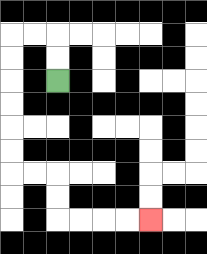{'start': '[2, 3]', 'end': '[6, 9]', 'path_directions': 'U,U,L,L,D,D,D,D,D,D,R,R,D,D,R,R,R,R', 'path_coordinates': '[[2, 3], [2, 2], [2, 1], [1, 1], [0, 1], [0, 2], [0, 3], [0, 4], [0, 5], [0, 6], [0, 7], [1, 7], [2, 7], [2, 8], [2, 9], [3, 9], [4, 9], [5, 9], [6, 9]]'}